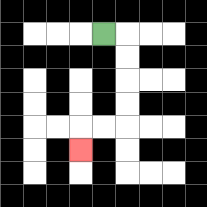{'start': '[4, 1]', 'end': '[3, 6]', 'path_directions': 'R,D,D,D,D,L,L,D', 'path_coordinates': '[[4, 1], [5, 1], [5, 2], [5, 3], [5, 4], [5, 5], [4, 5], [3, 5], [3, 6]]'}